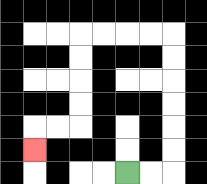{'start': '[5, 7]', 'end': '[1, 6]', 'path_directions': 'R,R,U,U,U,U,U,U,L,L,L,L,D,D,D,D,L,L,D', 'path_coordinates': '[[5, 7], [6, 7], [7, 7], [7, 6], [7, 5], [7, 4], [7, 3], [7, 2], [7, 1], [6, 1], [5, 1], [4, 1], [3, 1], [3, 2], [3, 3], [3, 4], [3, 5], [2, 5], [1, 5], [1, 6]]'}